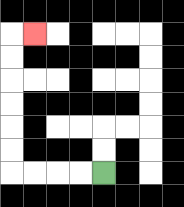{'start': '[4, 7]', 'end': '[1, 1]', 'path_directions': 'L,L,L,L,U,U,U,U,U,U,R', 'path_coordinates': '[[4, 7], [3, 7], [2, 7], [1, 7], [0, 7], [0, 6], [0, 5], [0, 4], [0, 3], [0, 2], [0, 1], [1, 1]]'}